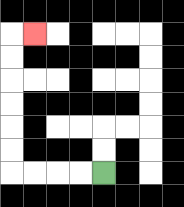{'start': '[4, 7]', 'end': '[1, 1]', 'path_directions': 'L,L,L,L,U,U,U,U,U,U,R', 'path_coordinates': '[[4, 7], [3, 7], [2, 7], [1, 7], [0, 7], [0, 6], [0, 5], [0, 4], [0, 3], [0, 2], [0, 1], [1, 1]]'}